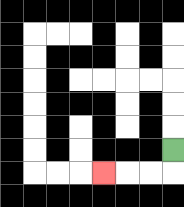{'start': '[7, 6]', 'end': '[4, 7]', 'path_directions': 'D,L,L,L', 'path_coordinates': '[[7, 6], [7, 7], [6, 7], [5, 7], [4, 7]]'}